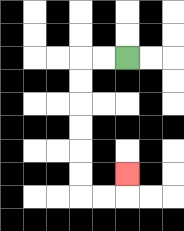{'start': '[5, 2]', 'end': '[5, 7]', 'path_directions': 'L,L,D,D,D,D,D,D,R,R,U', 'path_coordinates': '[[5, 2], [4, 2], [3, 2], [3, 3], [3, 4], [3, 5], [3, 6], [3, 7], [3, 8], [4, 8], [5, 8], [5, 7]]'}